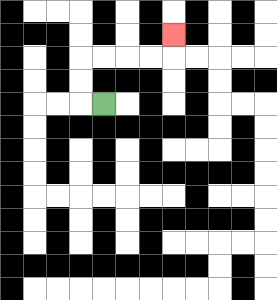{'start': '[4, 4]', 'end': '[7, 1]', 'path_directions': 'L,U,U,R,R,R,R,U', 'path_coordinates': '[[4, 4], [3, 4], [3, 3], [3, 2], [4, 2], [5, 2], [6, 2], [7, 2], [7, 1]]'}